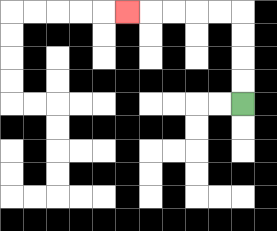{'start': '[10, 4]', 'end': '[5, 0]', 'path_directions': 'U,U,U,U,L,L,L,L,L', 'path_coordinates': '[[10, 4], [10, 3], [10, 2], [10, 1], [10, 0], [9, 0], [8, 0], [7, 0], [6, 0], [5, 0]]'}